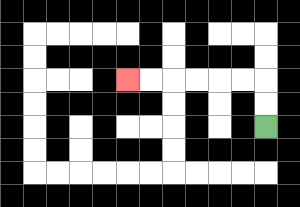{'start': '[11, 5]', 'end': '[5, 3]', 'path_directions': 'U,U,L,L,L,L,L,L', 'path_coordinates': '[[11, 5], [11, 4], [11, 3], [10, 3], [9, 3], [8, 3], [7, 3], [6, 3], [5, 3]]'}